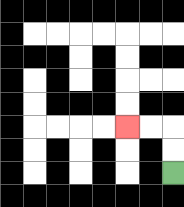{'start': '[7, 7]', 'end': '[5, 5]', 'path_directions': 'U,U,L,L', 'path_coordinates': '[[7, 7], [7, 6], [7, 5], [6, 5], [5, 5]]'}